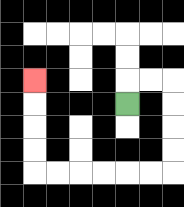{'start': '[5, 4]', 'end': '[1, 3]', 'path_directions': 'U,R,R,D,D,D,D,L,L,L,L,L,L,U,U,U,U', 'path_coordinates': '[[5, 4], [5, 3], [6, 3], [7, 3], [7, 4], [7, 5], [7, 6], [7, 7], [6, 7], [5, 7], [4, 7], [3, 7], [2, 7], [1, 7], [1, 6], [1, 5], [1, 4], [1, 3]]'}